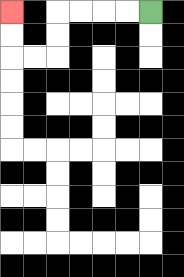{'start': '[6, 0]', 'end': '[0, 0]', 'path_directions': 'L,L,L,L,D,D,L,L,U,U', 'path_coordinates': '[[6, 0], [5, 0], [4, 0], [3, 0], [2, 0], [2, 1], [2, 2], [1, 2], [0, 2], [0, 1], [0, 0]]'}